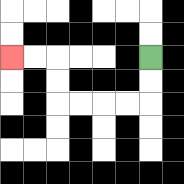{'start': '[6, 2]', 'end': '[0, 2]', 'path_directions': 'D,D,L,L,L,L,U,U,L,L', 'path_coordinates': '[[6, 2], [6, 3], [6, 4], [5, 4], [4, 4], [3, 4], [2, 4], [2, 3], [2, 2], [1, 2], [0, 2]]'}